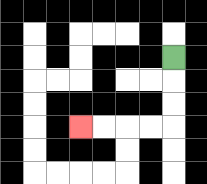{'start': '[7, 2]', 'end': '[3, 5]', 'path_directions': 'D,D,D,L,L,L,L', 'path_coordinates': '[[7, 2], [7, 3], [7, 4], [7, 5], [6, 5], [5, 5], [4, 5], [3, 5]]'}